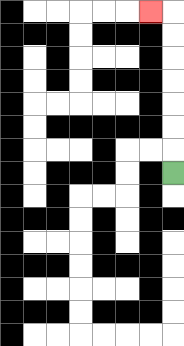{'start': '[7, 7]', 'end': '[6, 0]', 'path_directions': 'U,U,U,U,U,U,U,L', 'path_coordinates': '[[7, 7], [7, 6], [7, 5], [7, 4], [7, 3], [7, 2], [7, 1], [7, 0], [6, 0]]'}